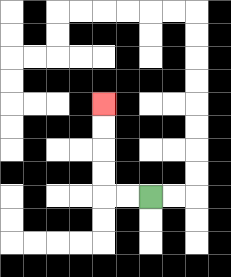{'start': '[6, 8]', 'end': '[4, 4]', 'path_directions': 'L,L,U,U,U,U', 'path_coordinates': '[[6, 8], [5, 8], [4, 8], [4, 7], [4, 6], [4, 5], [4, 4]]'}